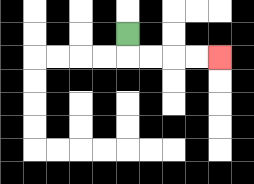{'start': '[5, 1]', 'end': '[9, 2]', 'path_directions': 'D,R,R,R,R', 'path_coordinates': '[[5, 1], [5, 2], [6, 2], [7, 2], [8, 2], [9, 2]]'}